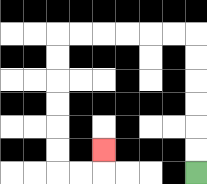{'start': '[8, 7]', 'end': '[4, 6]', 'path_directions': 'U,U,U,U,U,U,L,L,L,L,L,L,D,D,D,D,D,D,R,R,U', 'path_coordinates': '[[8, 7], [8, 6], [8, 5], [8, 4], [8, 3], [8, 2], [8, 1], [7, 1], [6, 1], [5, 1], [4, 1], [3, 1], [2, 1], [2, 2], [2, 3], [2, 4], [2, 5], [2, 6], [2, 7], [3, 7], [4, 7], [4, 6]]'}